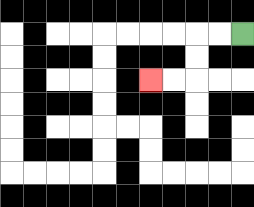{'start': '[10, 1]', 'end': '[6, 3]', 'path_directions': 'L,L,D,D,L,L', 'path_coordinates': '[[10, 1], [9, 1], [8, 1], [8, 2], [8, 3], [7, 3], [6, 3]]'}